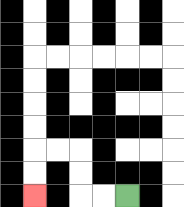{'start': '[5, 8]', 'end': '[1, 8]', 'path_directions': 'L,L,U,U,L,L,D,D', 'path_coordinates': '[[5, 8], [4, 8], [3, 8], [3, 7], [3, 6], [2, 6], [1, 6], [1, 7], [1, 8]]'}